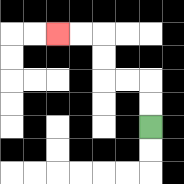{'start': '[6, 5]', 'end': '[2, 1]', 'path_directions': 'U,U,L,L,U,U,L,L', 'path_coordinates': '[[6, 5], [6, 4], [6, 3], [5, 3], [4, 3], [4, 2], [4, 1], [3, 1], [2, 1]]'}